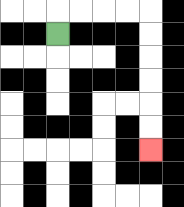{'start': '[2, 1]', 'end': '[6, 6]', 'path_directions': 'U,R,R,R,R,D,D,D,D,D,D', 'path_coordinates': '[[2, 1], [2, 0], [3, 0], [4, 0], [5, 0], [6, 0], [6, 1], [6, 2], [6, 3], [6, 4], [6, 5], [6, 6]]'}